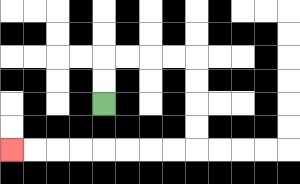{'start': '[4, 4]', 'end': '[0, 6]', 'path_directions': 'U,U,R,R,R,R,D,D,D,D,L,L,L,L,L,L,L,L', 'path_coordinates': '[[4, 4], [4, 3], [4, 2], [5, 2], [6, 2], [7, 2], [8, 2], [8, 3], [8, 4], [8, 5], [8, 6], [7, 6], [6, 6], [5, 6], [4, 6], [3, 6], [2, 6], [1, 6], [0, 6]]'}